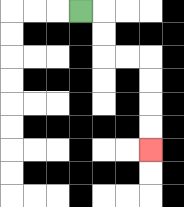{'start': '[3, 0]', 'end': '[6, 6]', 'path_directions': 'R,D,D,R,R,D,D,D,D', 'path_coordinates': '[[3, 0], [4, 0], [4, 1], [4, 2], [5, 2], [6, 2], [6, 3], [6, 4], [6, 5], [6, 6]]'}